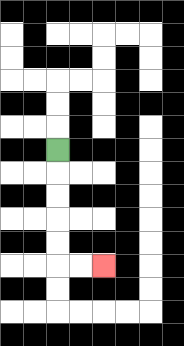{'start': '[2, 6]', 'end': '[4, 11]', 'path_directions': 'D,D,D,D,D,R,R', 'path_coordinates': '[[2, 6], [2, 7], [2, 8], [2, 9], [2, 10], [2, 11], [3, 11], [4, 11]]'}